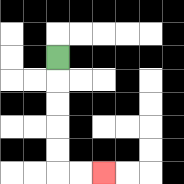{'start': '[2, 2]', 'end': '[4, 7]', 'path_directions': 'D,D,D,D,D,R,R', 'path_coordinates': '[[2, 2], [2, 3], [2, 4], [2, 5], [2, 6], [2, 7], [3, 7], [4, 7]]'}